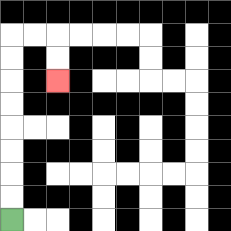{'start': '[0, 9]', 'end': '[2, 3]', 'path_directions': 'U,U,U,U,U,U,U,U,R,R,D,D', 'path_coordinates': '[[0, 9], [0, 8], [0, 7], [0, 6], [0, 5], [0, 4], [0, 3], [0, 2], [0, 1], [1, 1], [2, 1], [2, 2], [2, 3]]'}